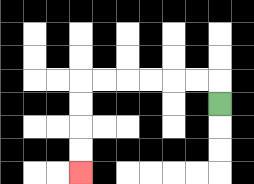{'start': '[9, 4]', 'end': '[3, 7]', 'path_directions': 'U,L,L,L,L,L,L,D,D,D,D', 'path_coordinates': '[[9, 4], [9, 3], [8, 3], [7, 3], [6, 3], [5, 3], [4, 3], [3, 3], [3, 4], [3, 5], [3, 6], [3, 7]]'}